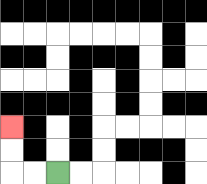{'start': '[2, 7]', 'end': '[0, 5]', 'path_directions': 'L,L,U,U', 'path_coordinates': '[[2, 7], [1, 7], [0, 7], [0, 6], [0, 5]]'}